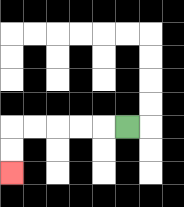{'start': '[5, 5]', 'end': '[0, 7]', 'path_directions': 'L,L,L,L,L,D,D', 'path_coordinates': '[[5, 5], [4, 5], [3, 5], [2, 5], [1, 5], [0, 5], [0, 6], [0, 7]]'}